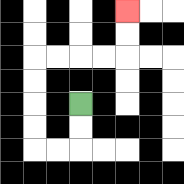{'start': '[3, 4]', 'end': '[5, 0]', 'path_directions': 'D,D,L,L,U,U,U,U,R,R,R,R,U,U', 'path_coordinates': '[[3, 4], [3, 5], [3, 6], [2, 6], [1, 6], [1, 5], [1, 4], [1, 3], [1, 2], [2, 2], [3, 2], [4, 2], [5, 2], [5, 1], [5, 0]]'}